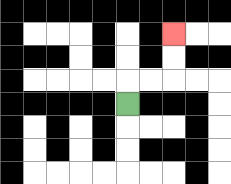{'start': '[5, 4]', 'end': '[7, 1]', 'path_directions': 'U,R,R,U,U', 'path_coordinates': '[[5, 4], [5, 3], [6, 3], [7, 3], [7, 2], [7, 1]]'}